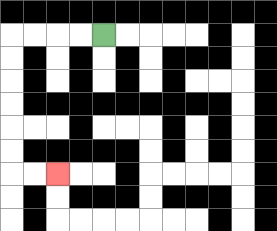{'start': '[4, 1]', 'end': '[2, 7]', 'path_directions': 'L,L,L,L,D,D,D,D,D,D,R,R', 'path_coordinates': '[[4, 1], [3, 1], [2, 1], [1, 1], [0, 1], [0, 2], [0, 3], [0, 4], [0, 5], [0, 6], [0, 7], [1, 7], [2, 7]]'}